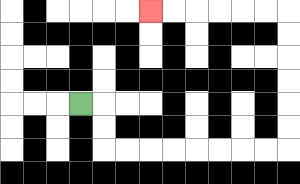{'start': '[3, 4]', 'end': '[6, 0]', 'path_directions': 'R,D,D,R,R,R,R,R,R,R,R,U,U,U,U,U,U,L,L,L,L,L,L', 'path_coordinates': '[[3, 4], [4, 4], [4, 5], [4, 6], [5, 6], [6, 6], [7, 6], [8, 6], [9, 6], [10, 6], [11, 6], [12, 6], [12, 5], [12, 4], [12, 3], [12, 2], [12, 1], [12, 0], [11, 0], [10, 0], [9, 0], [8, 0], [7, 0], [6, 0]]'}